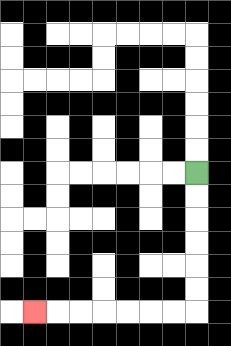{'start': '[8, 7]', 'end': '[1, 13]', 'path_directions': 'D,D,D,D,D,D,L,L,L,L,L,L,L', 'path_coordinates': '[[8, 7], [8, 8], [8, 9], [8, 10], [8, 11], [8, 12], [8, 13], [7, 13], [6, 13], [5, 13], [4, 13], [3, 13], [2, 13], [1, 13]]'}